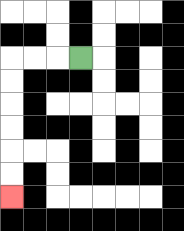{'start': '[3, 2]', 'end': '[0, 8]', 'path_directions': 'L,L,L,D,D,D,D,D,D', 'path_coordinates': '[[3, 2], [2, 2], [1, 2], [0, 2], [0, 3], [0, 4], [0, 5], [0, 6], [0, 7], [0, 8]]'}